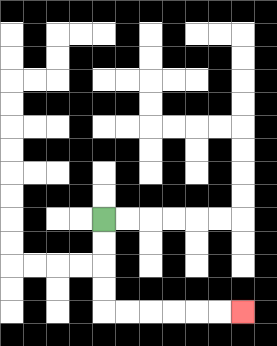{'start': '[4, 9]', 'end': '[10, 13]', 'path_directions': 'D,D,D,D,R,R,R,R,R,R', 'path_coordinates': '[[4, 9], [4, 10], [4, 11], [4, 12], [4, 13], [5, 13], [6, 13], [7, 13], [8, 13], [9, 13], [10, 13]]'}